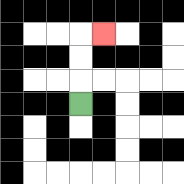{'start': '[3, 4]', 'end': '[4, 1]', 'path_directions': 'U,U,U,R', 'path_coordinates': '[[3, 4], [3, 3], [3, 2], [3, 1], [4, 1]]'}